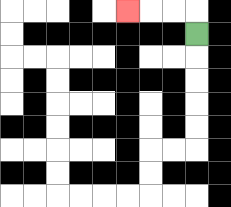{'start': '[8, 1]', 'end': '[5, 0]', 'path_directions': 'U,L,L,L', 'path_coordinates': '[[8, 1], [8, 0], [7, 0], [6, 0], [5, 0]]'}